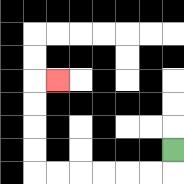{'start': '[7, 6]', 'end': '[2, 3]', 'path_directions': 'D,L,L,L,L,L,L,U,U,U,U,R', 'path_coordinates': '[[7, 6], [7, 7], [6, 7], [5, 7], [4, 7], [3, 7], [2, 7], [1, 7], [1, 6], [1, 5], [1, 4], [1, 3], [2, 3]]'}